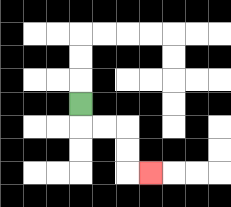{'start': '[3, 4]', 'end': '[6, 7]', 'path_directions': 'D,R,R,D,D,R', 'path_coordinates': '[[3, 4], [3, 5], [4, 5], [5, 5], [5, 6], [5, 7], [6, 7]]'}